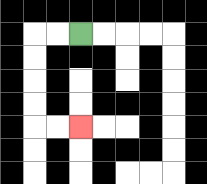{'start': '[3, 1]', 'end': '[3, 5]', 'path_directions': 'L,L,D,D,D,D,R,R', 'path_coordinates': '[[3, 1], [2, 1], [1, 1], [1, 2], [1, 3], [1, 4], [1, 5], [2, 5], [3, 5]]'}